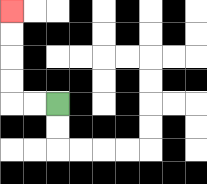{'start': '[2, 4]', 'end': '[0, 0]', 'path_directions': 'L,L,U,U,U,U', 'path_coordinates': '[[2, 4], [1, 4], [0, 4], [0, 3], [0, 2], [0, 1], [0, 0]]'}